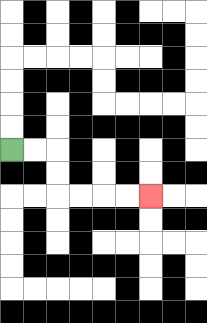{'start': '[0, 6]', 'end': '[6, 8]', 'path_directions': 'R,R,D,D,R,R,R,R', 'path_coordinates': '[[0, 6], [1, 6], [2, 6], [2, 7], [2, 8], [3, 8], [4, 8], [5, 8], [6, 8]]'}